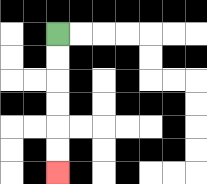{'start': '[2, 1]', 'end': '[2, 7]', 'path_directions': 'D,D,D,D,D,D', 'path_coordinates': '[[2, 1], [2, 2], [2, 3], [2, 4], [2, 5], [2, 6], [2, 7]]'}